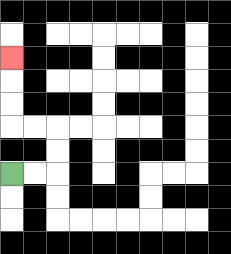{'start': '[0, 7]', 'end': '[0, 2]', 'path_directions': 'R,R,U,U,L,L,U,U,U', 'path_coordinates': '[[0, 7], [1, 7], [2, 7], [2, 6], [2, 5], [1, 5], [0, 5], [0, 4], [0, 3], [0, 2]]'}